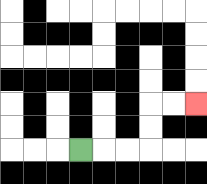{'start': '[3, 6]', 'end': '[8, 4]', 'path_directions': 'R,R,R,U,U,R,R', 'path_coordinates': '[[3, 6], [4, 6], [5, 6], [6, 6], [6, 5], [6, 4], [7, 4], [8, 4]]'}